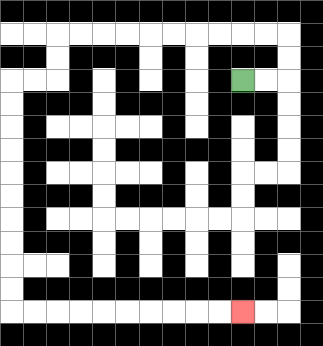{'start': '[10, 3]', 'end': '[10, 13]', 'path_directions': 'R,R,U,U,L,L,L,L,L,L,L,L,L,L,D,D,L,L,D,D,D,D,D,D,D,D,D,D,R,R,R,R,R,R,R,R,R,R', 'path_coordinates': '[[10, 3], [11, 3], [12, 3], [12, 2], [12, 1], [11, 1], [10, 1], [9, 1], [8, 1], [7, 1], [6, 1], [5, 1], [4, 1], [3, 1], [2, 1], [2, 2], [2, 3], [1, 3], [0, 3], [0, 4], [0, 5], [0, 6], [0, 7], [0, 8], [0, 9], [0, 10], [0, 11], [0, 12], [0, 13], [1, 13], [2, 13], [3, 13], [4, 13], [5, 13], [6, 13], [7, 13], [8, 13], [9, 13], [10, 13]]'}